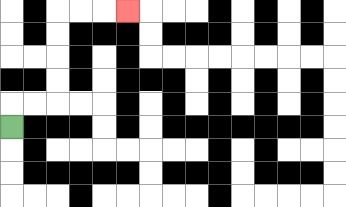{'start': '[0, 5]', 'end': '[5, 0]', 'path_directions': 'U,R,R,U,U,U,U,R,R,R', 'path_coordinates': '[[0, 5], [0, 4], [1, 4], [2, 4], [2, 3], [2, 2], [2, 1], [2, 0], [3, 0], [4, 0], [5, 0]]'}